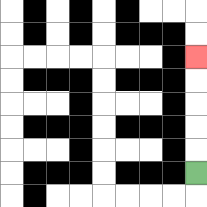{'start': '[8, 7]', 'end': '[8, 2]', 'path_directions': 'U,U,U,U,U', 'path_coordinates': '[[8, 7], [8, 6], [8, 5], [8, 4], [8, 3], [8, 2]]'}